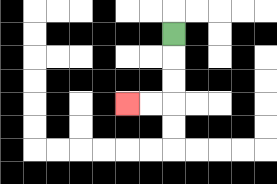{'start': '[7, 1]', 'end': '[5, 4]', 'path_directions': 'D,D,D,L,L', 'path_coordinates': '[[7, 1], [7, 2], [7, 3], [7, 4], [6, 4], [5, 4]]'}